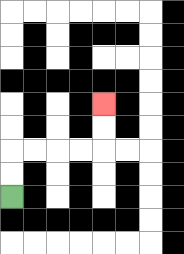{'start': '[0, 8]', 'end': '[4, 4]', 'path_directions': 'U,U,R,R,R,R,U,U', 'path_coordinates': '[[0, 8], [0, 7], [0, 6], [1, 6], [2, 6], [3, 6], [4, 6], [4, 5], [4, 4]]'}